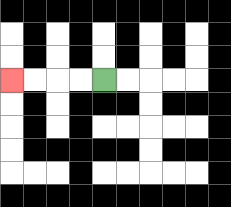{'start': '[4, 3]', 'end': '[0, 3]', 'path_directions': 'L,L,L,L', 'path_coordinates': '[[4, 3], [3, 3], [2, 3], [1, 3], [0, 3]]'}